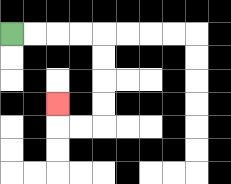{'start': '[0, 1]', 'end': '[2, 4]', 'path_directions': 'R,R,R,R,D,D,D,D,L,L,U', 'path_coordinates': '[[0, 1], [1, 1], [2, 1], [3, 1], [4, 1], [4, 2], [4, 3], [4, 4], [4, 5], [3, 5], [2, 5], [2, 4]]'}